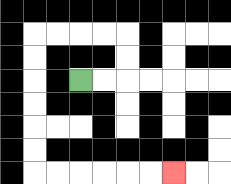{'start': '[3, 3]', 'end': '[7, 7]', 'path_directions': 'R,R,U,U,L,L,L,L,D,D,D,D,D,D,R,R,R,R,R,R', 'path_coordinates': '[[3, 3], [4, 3], [5, 3], [5, 2], [5, 1], [4, 1], [3, 1], [2, 1], [1, 1], [1, 2], [1, 3], [1, 4], [1, 5], [1, 6], [1, 7], [2, 7], [3, 7], [4, 7], [5, 7], [6, 7], [7, 7]]'}